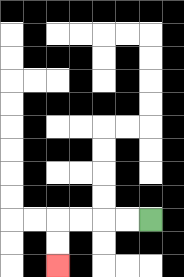{'start': '[6, 9]', 'end': '[2, 11]', 'path_directions': 'L,L,L,L,D,D', 'path_coordinates': '[[6, 9], [5, 9], [4, 9], [3, 9], [2, 9], [2, 10], [2, 11]]'}